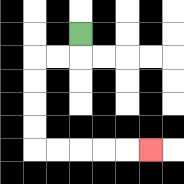{'start': '[3, 1]', 'end': '[6, 6]', 'path_directions': 'D,L,L,D,D,D,D,R,R,R,R,R', 'path_coordinates': '[[3, 1], [3, 2], [2, 2], [1, 2], [1, 3], [1, 4], [1, 5], [1, 6], [2, 6], [3, 6], [4, 6], [5, 6], [6, 6]]'}